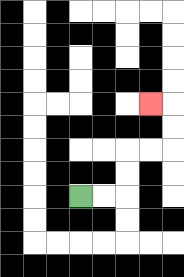{'start': '[3, 8]', 'end': '[6, 4]', 'path_directions': 'R,R,U,U,R,R,U,U,L', 'path_coordinates': '[[3, 8], [4, 8], [5, 8], [5, 7], [5, 6], [6, 6], [7, 6], [7, 5], [7, 4], [6, 4]]'}